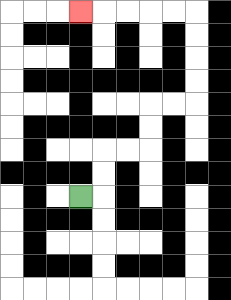{'start': '[3, 8]', 'end': '[3, 0]', 'path_directions': 'R,U,U,R,R,U,U,R,R,U,U,U,U,L,L,L,L,L', 'path_coordinates': '[[3, 8], [4, 8], [4, 7], [4, 6], [5, 6], [6, 6], [6, 5], [6, 4], [7, 4], [8, 4], [8, 3], [8, 2], [8, 1], [8, 0], [7, 0], [6, 0], [5, 0], [4, 0], [3, 0]]'}